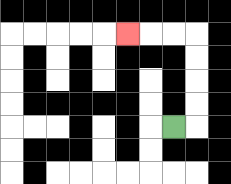{'start': '[7, 5]', 'end': '[5, 1]', 'path_directions': 'R,U,U,U,U,L,L,L', 'path_coordinates': '[[7, 5], [8, 5], [8, 4], [8, 3], [8, 2], [8, 1], [7, 1], [6, 1], [5, 1]]'}